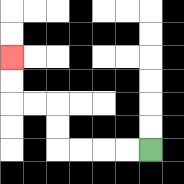{'start': '[6, 6]', 'end': '[0, 2]', 'path_directions': 'L,L,L,L,U,U,L,L,U,U', 'path_coordinates': '[[6, 6], [5, 6], [4, 6], [3, 6], [2, 6], [2, 5], [2, 4], [1, 4], [0, 4], [0, 3], [0, 2]]'}